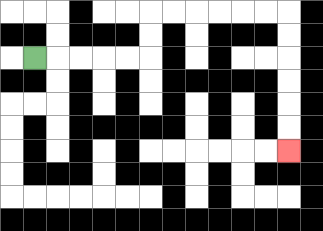{'start': '[1, 2]', 'end': '[12, 6]', 'path_directions': 'R,R,R,R,R,U,U,R,R,R,R,R,R,D,D,D,D,D,D', 'path_coordinates': '[[1, 2], [2, 2], [3, 2], [4, 2], [5, 2], [6, 2], [6, 1], [6, 0], [7, 0], [8, 0], [9, 0], [10, 0], [11, 0], [12, 0], [12, 1], [12, 2], [12, 3], [12, 4], [12, 5], [12, 6]]'}